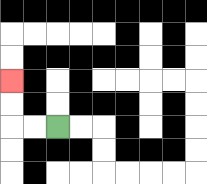{'start': '[2, 5]', 'end': '[0, 3]', 'path_directions': 'L,L,U,U', 'path_coordinates': '[[2, 5], [1, 5], [0, 5], [0, 4], [0, 3]]'}